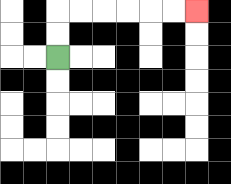{'start': '[2, 2]', 'end': '[8, 0]', 'path_directions': 'U,U,R,R,R,R,R,R', 'path_coordinates': '[[2, 2], [2, 1], [2, 0], [3, 0], [4, 0], [5, 0], [6, 0], [7, 0], [8, 0]]'}